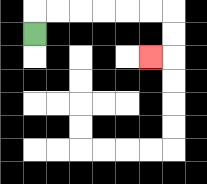{'start': '[1, 1]', 'end': '[6, 2]', 'path_directions': 'U,R,R,R,R,R,R,D,D,L', 'path_coordinates': '[[1, 1], [1, 0], [2, 0], [3, 0], [4, 0], [5, 0], [6, 0], [7, 0], [7, 1], [7, 2], [6, 2]]'}